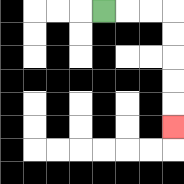{'start': '[4, 0]', 'end': '[7, 5]', 'path_directions': 'R,R,R,D,D,D,D,D', 'path_coordinates': '[[4, 0], [5, 0], [6, 0], [7, 0], [7, 1], [7, 2], [7, 3], [7, 4], [7, 5]]'}